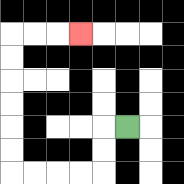{'start': '[5, 5]', 'end': '[3, 1]', 'path_directions': 'L,D,D,L,L,L,L,U,U,U,U,U,U,R,R,R', 'path_coordinates': '[[5, 5], [4, 5], [4, 6], [4, 7], [3, 7], [2, 7], [1, 7], [0, 7], [0, 6], [0, 5], [0, 4], [0, 3], [0, 2], [0, 1], [1, 1], [2, 1], [3, 1]]'}